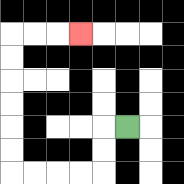{'start': '[5, 5]', 'end': '[3, 1]', 'path_directions': 'L,D,D,L,L,L,L,U,U,U,U,U,U,R,R,R', 'path_coordinates': '[[5, 5], [4, 5], [4, 6], [4, 7], [3, 7], [2, 7], [1, 7], [0, 7], [0, 6], [0, 5], [0, 4], [0, 3], [0, 2], [0, 1], [1, 1], [2, 1], [3, 1]]'}